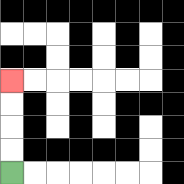{'start': '[0, 7]', 'end': '[0, 3]', 'path_directions': 'U,U,U,U', 'path_coordinates': '[[0, 7], [0, 6], [0, 5], [0, 4], [0, 3]]'}